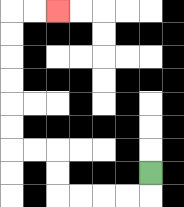{'start': '[6, 7]', 'end': '[2, 0]', 'path_directions': 'D,L,L,L,L,U,U,L,L,U,U,U,U,U,U,R,R', 'path_coordinates': '[[6, 7], [6, 8], [5, 8], [4, 8], [3, 8], [2, 8], [2, 7], [2, 6], [1, 6], [0, 6], [0, 5], [0, 4], [0, 3], [0, 2], [0, 1], [0, 0], [1, 0], [2, 0]]'}